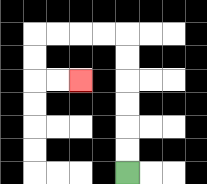{'start': '[5, 7]', 'end': '[3, 3]', 'path_directions': 'U,U,U,U,U,U,L,L,L,L,D,D,R,R', 'path_coordinates': '[[5, 7], [5, 6], [5, 5], [5, 4], [5, 3], [5, 2], [5, 1], [4, 1], [3, 1], [2, 1], [1, 1], [1, 2], [1, 3], [2, 3], [3, 3]]'}